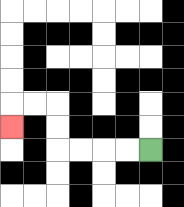{'start': '[6, 6]', 'end': '[0, 5]', 'path_directions': 'L,L,L,L,U,U,L,L,D', 'path_coordinates': '[[6, 6], [5, 6], [4, 6], [3, 6], [2, 6], [2, 5], [2, 4], [1, 4], [0, 4], [0, 5]]'}